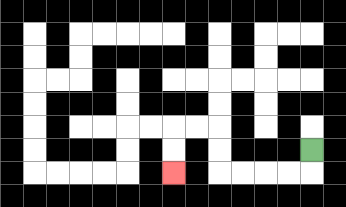{'start': '[13, 6]', 'end': '[7, 7]', 'path_directions': 'D,L,L,L,L,U,U,L,L,D,D', 'path_coordinates': '[[13, 6], [13, 7], [12, 7], [11, 7], [10, 7], [9, 7], [9, 6], [9, 5], [8, 5], [7, 5], [7, 6], [7, 7]]'}